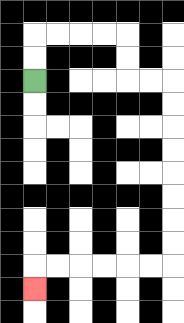{'start': '[1, 3]', 'end': '[1, 12]', 'path_directions': 'U,U,R,R,R,R,D,D,R,R,D,D,D,D,D,D,D,D,L,L,L,L,L,L,D', 'path_coordinates': '[[1, 3], [1, 2], [1, 1], [2, 1], [3, 1], [4, 1], [5, 1], [5, 2], [5, 3], [6, 3], [7, 3], [7, 4], [7, 5], [7, 6], [7, 7], [7, 8], [7, 9], [7, 10], [7, 11], [6, 11], [5, 11], [4, 11], [3, 11], [2, 11], [1, 11], [1, 12]]'}